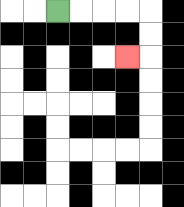{'start': '[2, 0]', 'end': '[5, 2]', 'path_directions': 'R,R,R,R,D,D,L', 'path_coordinates': '[[2, 0], [3, 0], [4, 0], [5, 0], [6, 0], [6, 1], [6, 2], [5, 2]]'}